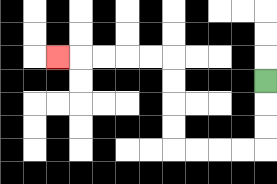{'start': '[11, 3]', 'end': '[2, 2]', 'path_directions': 'D,D,D,L,L,L,L,U,U,U,U,L,L,L,L,L', 'path_coordinates': '[[11, 3], [11, 4], [11, 5], [11, 6], [10, 6], [9, 6], [8, 6], [7, 6], [7, 5], [7, 4], [7, 3], [7, 2], [6, 2], [5, 2], [4, 2], [3, 2], [2, 2]]'}